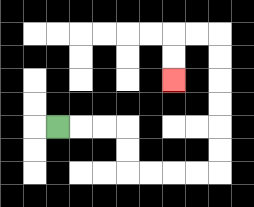{'start': '[2, 5]', 'end': '[7, 3]', 'path_directions': 'R,R,R,D,D,R,R,R,R,U,U,U,U,U,U,L,L,D,D', 'path_coordinates': '[[2, 5], [3, 5], [4, 5], [5, 5], [5, 6], [5, 7], [6, 7], [7, 7], [8, 7], [9, 7], [9, 6], [9, 5], [9, 4], [9, 3], [9, 2], [9, 1], [8, 1], [7, 1], [7, 2], [7, 3]]'}